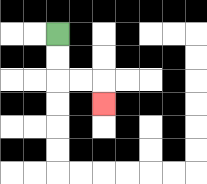{'start': '[2, 1]', 'end': '[4, 4]', 'path_directions': 'D,D,R,R,D', 'path_coordinates': '[[2, 1], [2, 2], [2, 3], [3, 3], [4, 3], [4, 4]]'}